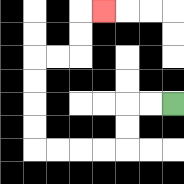{'start': '[7, 4]', 'end': '[4, 0]', 'path_directions': 'L,L,D,D,L,L,L,L,U,U,U,U,R,R,U,U,R', 'path_coordinates': '[[7, 4], [6, 4], [5, 4], [5, 5], [5, 6], [4, 6], [3, 6], [2, 6], [1, 6], [1, 5], [1, 4], [1, 3], [1, 2], [2, 2], [3, 2], [3, 1], [3, 0], [4, 0]]'}